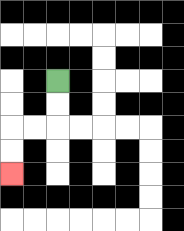{'start': '[2, 3]', 'end': '[0, 7]', 'path_directions': 'D,D,L,L,D,D', 'path_coordinates': '[[2, 3], [2, 4], [2, 5], [1, 5], [0, 5], [0, 6], [0, 7]]'}